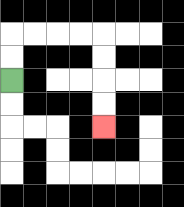{'start': '[0, 3]', 'end': '[4, 5]', 'path_directions': 'U,U,R,R,R,R,D,D,D,D', 'path_coordinates': '[[0, 3], [0, 2], [0, 1], [1, 1], [2, 1], [3, 1], [4, 1], [4, 2], [4, 3], [4, 4], [4, 5]]'}